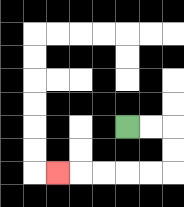{'start': '[5, 5]', 'end': '[2, 7]', 'path_directions': 'R,R,D,D,L,L,L,L,L', 'path_coordinates': '[[5, 5], [6, 5], [7, 5], [7, 6], [7, 7], [6, 7], [5, 7], [4, 7], [3, 7], [2, 7]]'}